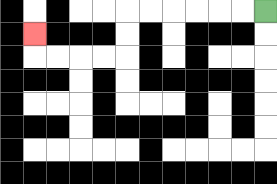{'start': '[11, 0]', 'end': '[1, 1]', 'path_directions': 'L,L,L,L,L,L,D,D,L,L,L,L,U', 'path_coordinates': '[[11, 0], [10, 0], [9, 0], [8, 0], [7, 0], [6, 0], [5, 0], [5, 1], [5, 2], [4, 2], [3, 2], [2, 2], [1, 2], [1, 1]]'}